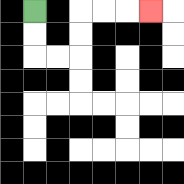{'start': '[1, 0]', 'end': '[6, 0]', 'path_directions': 'D,D,R,R,U,U,R,R,R', 'path_coordinates': '[[1, 0], [1, 1], [1, 2], [2, 2], [3, 2], [3, 1], [3, 0], [4, 0], [5, 0], [6, 0]]'}